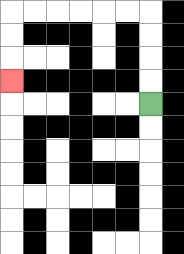{'start': '[6, 4]', 'end': '[0, 3]', 'path_directions': 'U,U,U,U,L,L,L,L,L,L,D,D,D', 'path_coordinates': '[[6, 4], [6, 3], [6, 2], [6, 1], [6, 0], [5, 0], [4, 0], [3, 0], [2, 0], [1, 0], [0, 0], [0, 1], [0, 2], [0, 3]]'}